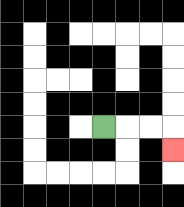{'start': '[4, 5]', 'end': '[7, 6]', 'path_directions': 'R,R,R,D', 'path_coordinates': '[[4, 5], [5, 5], [6, 5], [7, 5], [7, 6]]'}